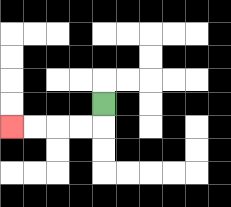{'start': '[4, 4]', 'end': '[0, 5]', 'path_directions': 'D,L,L,L,L', 'path_coordinates': '[[4, 4], [4, 5], [3, 5], [2, 5], [1, 5], [0, 5]]'}